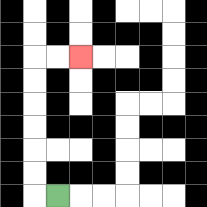{'start': '[2, 8]', 'end': '[3, 2]', 'path_directions': 'L,U,U,U,U,U,U,R,R', 'path_coordinates': '[[2, 8], [1, 8], [1, 7], [1, 6], [1, 5], [1, 4], [1, 3], [1, 2], [2, 2], [3, 2]]'}